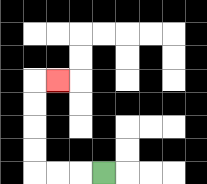{'start': '[4, 7]', 'end': '[2, 3]', 'path_directions': 'L,L,L,U,U,U,U,R', 'path_coordinates': '[[4, 7], [3, 7], [2, 7], [1, 7], [1, 6], [1, 5], [1, 4], [1, 3], [2, 3]]'}